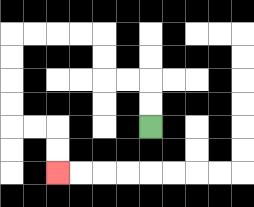{'start': '[6, 5]', 'end': '[2, 7]', 'path_directions': 'U,U,L,L,U,U,L,L,L,L,D,D,D,D,R,R,D,D', 'path_coordinates': '[[6, 5], [6, 4], [6, 3], [5, 3], [4, 3], [4, 2], [4, 1], [3, 1], [2, 1], [1, 1], [0, 1], [0, 2], [0, 3], [0, 4], [0, 5], [1, 5], [2, 5], [2, 6], [2, 7]]'}